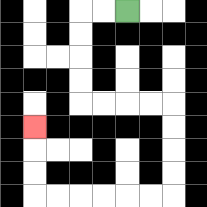{'start': '[5, 0]', 'end': '[1, 5]', 'path_directions': 'L,L,D,D,D,D,R,R,R,R,D,D,D,D,L,L,L,L,L,L,U,U,U', 'path_coordinates': '[[5, 0], [4, 0], [3, 0], [3, 1], [3, 2], [3, 3], [3, 4], [4, 4], [5, 4], [6, 4], [7, 4], [7, 5], [7, 6], [7, 7], [7, 8], [6, 8], [5, 8], [4, 8], [3, 8], [2, 8], [1, 8], [1, 7], [1, 6], [1, 5]]'}